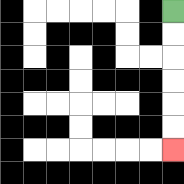{'start': '[7, 0]', 'end': '[7, 6]', 'path_directions': 'D,D,D,D,D,D', 'path_coordinates': '[[7, 0], [7, 1], [7, 2], [7, 3], [7, 4], [7, 5], [7, 6]]'}